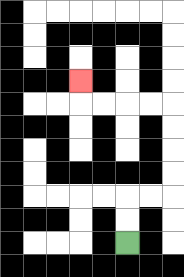{'start': '[5, 10]', 'end': '[3, 3]', 'path_directions': 'U,U,R,R,U,U,U,U,L,L,L,L,U', 'path_coordinates': '[[5, 10], [5, 9], [5, 8], [6, 8], [7, 8], [7, 7], [7, 6], [7, 5], [7, 4], [6, 4], [5, 4], [4, 4], [3, 4], [3, 3]]'}